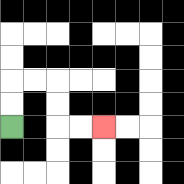{'start': '[0, 5]', 'end': '[4, 5]', 'path_directions': 'U,U,R,R,D,D,R,R', 'path_coordinates': '[[0, 5], [0, 4], [0, 3], [1, 3], [2, 3], [2, 4], [2, 5], [3, 5], [4, 5]]'}